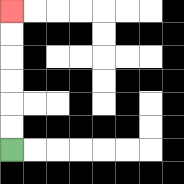{'start': '[0, 6]', 'end': '[0, 0]', 'path_directions': 'U,U,U,U,U,U', 'path_coordinates': '[[0, 6], [0, 5], [0, 4], [0, 3], [0, 2], [0, 1], [0, 0]]'}